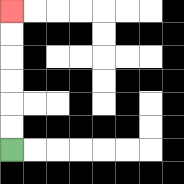{'start': '[0, 6]', 'end': '[0, 0]', 'path_directions': 'U,U,U,U,U,U', 'path_coordinates': '[[0, 6], [0, 5], [0, 4], [0, 3], [0, 2], [0, 1], [0, 0]]'}